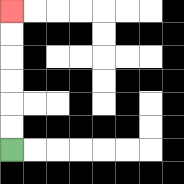{'start': '[0, 6]', 'end': '[0, 0]', 'path_directions': 'U,U,U,U,U,U', 'path_coordinates': '[[0, 6], [0, 5], [0, 4], [0, 3], [0, 2], [0, 1], [0, 0]]'}